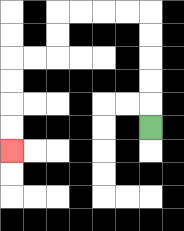{'start': '[6, 5]', 'end': '[0, 6]', 'path_directions': 'U,U,U,U,U,L,L,L,L,D,D,L,L,D,D,D,D', 'path_coordinates': '[[6, 5], [6, 4], [6, 3], [6, 2], [6, 1], [6, 0], [5, 0], [4, 0], [3, 0], [2, 0], [2, 1], [2, 2], [1, 2], [0, 2], [0, 3], [0, 4], [0, 5], [0, 6]]'}